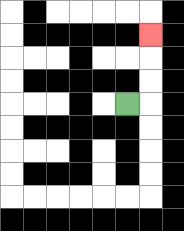{'start': '[5, 4]', 'end': '[6, 1]', 'path_directions': 'R,U,U,U', 'path_coordinates': '[[5, 4], [6, 4], [6, 3], [6, 2], [6, 1]]'}